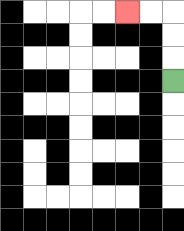{'start': '[7, 3]', 'end': '[5, 0]', 'path_directions': 'U,U,U,L,L', 'path_coordinates': '[[7, 3], [7, 2], [7, 1], [7, 0], [6, 0], [5, 0]]'}